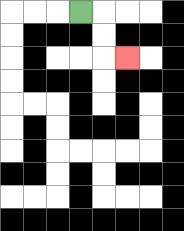{'start': '[3, 0]', 'end': '[5, 2]', 'path_directions': 'R,D,D,R', 'path_coordinates': '[[3, 0], [4, 0], [4, 1], [4, 2], [5, 2]]'}